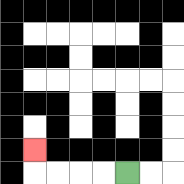{'start': '[5, 7]', 'end': '[1, 6]', 'path_directions': 'L,L,L,L,U', 'path_coordinates': '[[5, 7], [4, 7], [3, 7], [2, 7], [1, 7], [1, 6]]'}